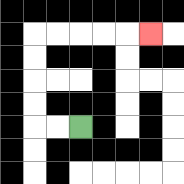{'start': '[3, 5]', 'end': '[6, 1]', 'path_directions': 'L,L,U,U,U,U,R,R,R,R,R', 'path_coordinates': '[[3, 5], [2, 5], [1, 5], [1, 4], [1, 3], [1, 2], [1, 1], [2, 1], [3, 1], [4, 1], [5, 1], [6, 1]]'}